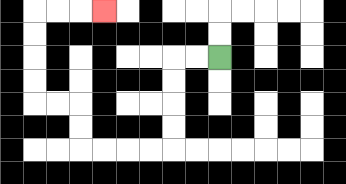{'start': '[9, 2]', 'end': '[4, 0]', 'path_directions': 'L,L,D,D,D,D,L,L,L,L,U,U,L,L,U,U,U,U,R,R,R', 'path_coordinates': '[[9, 2], [8, 2], [7, 2], [7, 3], [7, 4], [7, 5], [7, 6], [6, 6], [5, 6], [4, 6], [3, 6], [3, 5], [3, 4], [2, 4], [1, 4], [1, 3], [1, 2], [1, 1], [1, 0], [2, 0], [3, 0], [4, 0]]'}